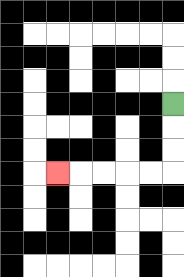{'start': '[7, 4]', 'end': '[2, 7]', 'path_directions': 'D,D,D,L,L,L,L,L', 'path_coordinates': '[[7, 4], [7, 5], [7, 6], [7, 7], [6, 7], [5, 7], [4, 7], [3, 7], [2, 7]]'}